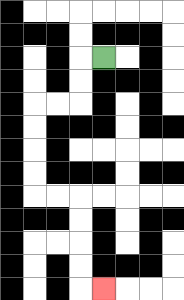{'start': '[4, 2]', 'end': '[4, 12]', 'path_directions': 'L,D,D,L,L,D,D,D,D,R,R,D,D,D,D,R', 'path_coordinates': '[[4, 2], [3, 2], [3, 3], [3, 4], [2, 4], [1, 4], [1, 5], [1, 6], [1, 7], [1, 8], [2, 8], [3, 8], [3, 9], [3, 10], [3, 11], [3, 12], [4, 12]]'}